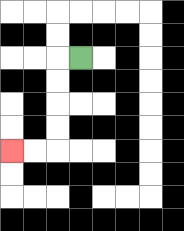{'start': '[3, 2]', 'end': '[0, 6]', 'path_directions': 'L,D,D,D,D,L,L', 'path_coordinates': '[[3, 2], [2, 2], [2, 3], [2, 4], [2, 5], [2, 6], [1, 6], [0, 6]]'}